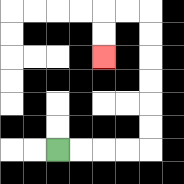{'start': '[2, 6]', 'end': '[4, 2]', 'path_directions': 'R,R,R,R,U,U,U,U,U,U,L,L,D,D', 'path_coordinates': '[[2, 6], [3, 6], [4, 6], [5, 6], [6, 6], [6, 5], [6, 4], [6, 3], [6, 2], [6, 1], [6, 0], [5, 0], [4, 0], [4, 1], [4, 2]]'}